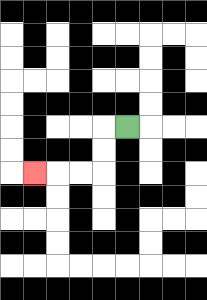{'start': '[5, 5]', 'end': '[1, 7]', 'path_directions': 'L,D,D,L,L,L', 'path_coordinates': '[[5, 5], [4, 5], [4, 6], [4, 7], [3, 7], [2, 7], [1, 7]]'}